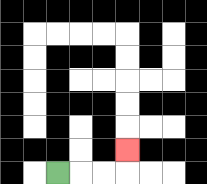{'start': '[2, 7]', 'end': '[5, 6]', 'path_directions': 'R,R,R,U', 'path_coordinates': '[[2, 7], [3, 7], [4, 7], [5, 7], [5, 6]]'}